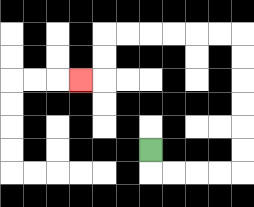{'start': '[6, 6]', 'end': '[3, 3]', 'path_directions': 'D,R,R,R,R,U,U,U,U,U,U,L,L,L,L,L,L,D,D,L', 'path_coordinates': '[[6, 6], [6, 7], [7, 7], [8, 7], [9, 7], [10, 7], [10, 6], [10, 5], [10, 4], [10, 3], [10, 2], [10, 1], [9, 1], [8, 1], [7, 1], [6, 1], [5, 1], [4, 1], [4, 2], [4, 3], [3, 3]]'}